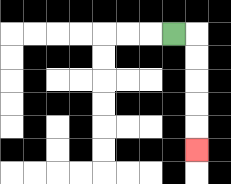{'start': '[7, 1]', 'end': '[8, 6]', 'path_directions': 'R,D,D,D,D,D', 'path_coordinates': '[[7, 1], [8, 1], [8, 2], [8, 3], [8, 4], [8, 5], [8, 6]]'}